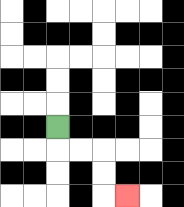{'start': '[2, 5]', 'end': '[5, 8]', 'path_directions': 'D,R,R,D,D,R', 'path_coordinates': '[[2, 5], [2, 6], [3, 6], [4, 6], [4, 7], [4, 8], [5, 8]]'}